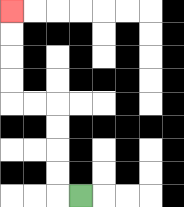{'start': '[3, 8]', 'end': '[0, 0]', 'path_directions': 'L,U,U,U,U,L,L,U,U,U,U', 'path_coordinates': '[[3, 8], [2, 8], [2, 7], [2, 6], [2, 5], [2, 4], [1, 4], [0, 4], [0, 3], [0, 2], [0, 1], [0, 0]]'}